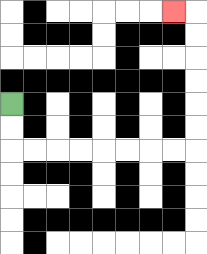{'start': '[0, 4]', 'end': '[7, 0]', 'path_directions': 'D,D,R,R,R,R,R,R,R,R,U,U,U,U,U,U,L', 'path_coordinates': '[[0, 4], [0, 5], [0, 6], [1, 6], [2, 6], [3, 6], [4, 6], [5, 6], [6, 6], [7, 6], [8, 6], [8, 5], [8, 4], [8, 3], [8, 2], [8, 1], [8, 0], [7, 0]]'}